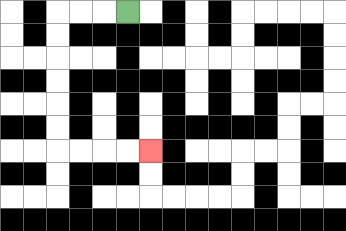{'start': '[5, 0]', 'end': '[6, 6]', 'path_directions': 'L,L,L,D,D,D,D,D,D,R,R,R,R', 'path_coordinates': '[[5, 0], [4, 0], [3, 0], [2, 0], [2, 1], [2, 2], [2, 3], [2, 4], [2, 5], [2, 6], [3, 6], [4, 6], [5, 6], [6, 6]]'}